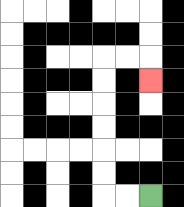{'start': '[6, 8]', 'end': '[6, 3]', 'path_directions': 'L,L,U,U,U,U,U,U,R,R,D', 'path_coordinates': '[[6, 8], [5, 8], [4, 8], [4, 7], [4, 6], [4, 5], [4, 4], [4, 3], [4, 2], [5, 2], [6, 2], [6, 3]]'}